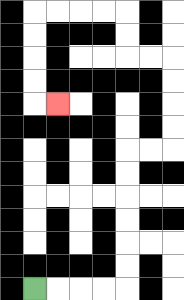{'start': '[1, 12]', 'end': '[2, 4]', 'path_directions': 'R,R,R,R,U,U,U,U,U,U,R,R,U,U,U,U,L,L,U,U,L,L,L,L,D,D,D,D,R', 'path_coordinates': '[[1, 12], [2, 12], [3, 12], [4, 12], [5, 12], [5, 11], [5, 10], [5, 9], [5, 8], [5, 7], [5, 6], [6, 6], [7, 6], [7, 5], [7, 4], [7, 3], [7, 2], [6, 2], [5, 2], [5, 1], [5, 0], [4, 0], [3, 0], [2, 0], [1, 0], [1, 1], [1, 2], [1, 3], [1, 4], [2, 4]]'}